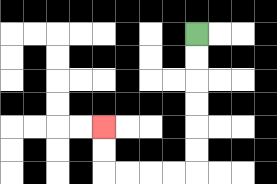{'start': '[8, 1]', 'end': '[4, 5]', 'path_directions': 'D,D,D,D,D,D,L,L,L,L,U,U', 'path_coordinates': '[[8, 1], [8, 2], [8, 3], [8, 4], [8, 5], [8, 6], [8, 7], [7, 7], [6, 7], [5, 7], [4, 7], [4, 6], [4, 5]]'}